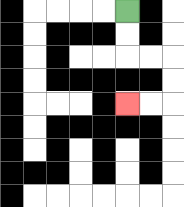{'start': '[5, 0]', 'end': '[5, 4]', 'path_directions': 'D,D,R,R,D,D,L,L', 'path_coordinates': '[[5, 0], [5, 1], [5, 2], [6, 2], [7, 2], [7, 3], [7, 4], [6, 4], [5, 4]]'}